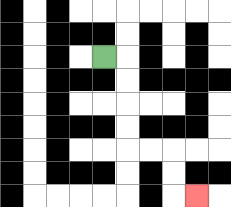{'start': '[4, 2]', 'end': '[8, 8]', 'path_directions': 'R,D,D,D,D,R,R,D,D,R', 'path_coordinates': '[[4, 2], [5, 2], [5, 3], [5, 4], [5, 5], [5, 6], [6, 6], [7, 6], [7, 7], [7, 8], [8, 8]]'}